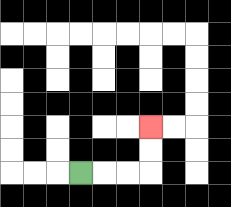{'start': '[3, 7]', 'end': '[6, 5]', 'path_directions': 'R,R,R,U,U', 'path_coordinates': '[[3, 7], [4, 7], [5, 7], [6, 7], [6, 6], [6, 5]]'}